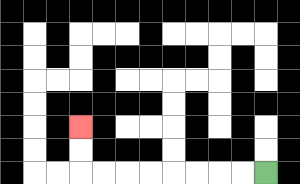{'start': '[11, 7]', 'end': '[3, 5]', 'path_directions': 'L,L,L,L,L,L,L,L,U,U', 'path_coordinates': '[[11, 7], [10, 7], [9, 7], [8, 7], [7, 7], [6, 7], [5, 7], [4, 7], [3, 7], [3, 6], [3, 5]]'}